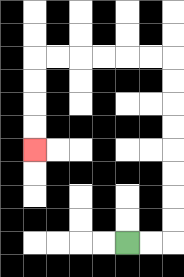{'start': '[5, 10]', 'end': '[1, 6]', 'path_directions': 'R,R,U,U,U,U,U,U,U,U,L,L,L,L,L,L,D,D,D,D', 'path_coordinates': '[[5, 10], [6, 10], [7, 10], [7, 9], [7, 8], [7, 7], [7, 6], [7, 5], [7, 4], [7, 3], [7, 2], [6, 2], [5, 2], [4, 2], [3, 2], [2, 2], [1, 2], [1, 3], [1, 4], [1, 5], [1, 6]]'}